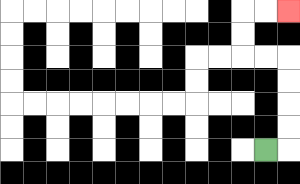{'start': '[11, 6]', 'end': '[12, 0]', 'path_directions': 'R,U,U,U,U,L,L,U,U,R,R', 'path_coordinates': '[[11, 6], [12, 6], [12, 5], [12, 4], [12, 3], [12, 2], [11, 2], [10, 2], [10, 1], [10, 0], [11, 0], [12, 0]]'}